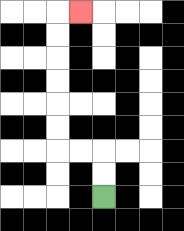{'start': '[4, 8]', 'end': '[3, 0]', 'path_directions': 'U,U,L,L,U,U,U,U,U,U,R', 'path_coordinates': '[[4, 8], [4, 7], [4, 6], [3, 6], [2, 6], [2, 5], [2, 4], [2, 3], [2, 2], [2, 1], [2, 0], [3, 0]]'}